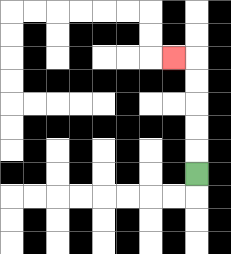{'start': '[8, 7]', 'end': '[7, 2]', 'path_directions': 'U,U,U,U,U,L', 'path_coordinates': '[[8, 7], [8, 6], [8, 5], [8, 4], [8, 3], [8, 2], [7, 2]]'}